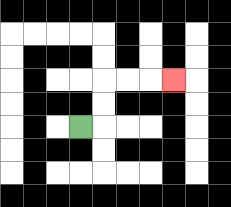{'start': '[3, 5]', 'end': '[7, 3]', 'path_directions': 'R,U,U,R,R,R', 'path_coordinates': '[[3, 5], [4, 5], [4, 4], [4, 3], [5, 3], [6, 3], [7, 3]]'}